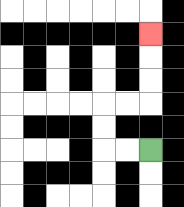{'start': '[6, 6]', 'end': '[6, 1]', 'path_directions': 'L,L,U,U,R,R,U,U,U', 'path_coordinates': '[[6, 6], [5, 6], [4, 6], [4, 5], [4, 4], [5, 4], [6, 4], [6, 3], [6, 2], [6, 1]]'}